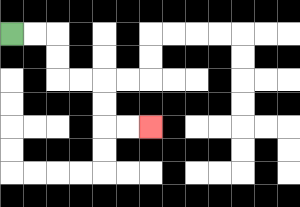{'start': '[0, 1]', 'end': '[6, 5]', 'path_directions': 'R,R,D,D,R,R,D,D,R,R', 'path_coordinates': '[[0, 1], [1, 1], [2, 1], [2, 2], [2, 3], [3, 3], [4, 3], [4, 4], [4, 5], [5, 5], [6, 5]]'}